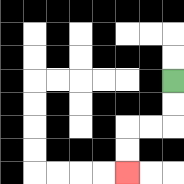{'start': '[7, 3]', 'end': '[5, 7]', 'path_directions': 'D,D,L,L,D,D', 'path_coordinates': '[[7, 3], [7, 4], [7, 5], [6, 5], [5, 5], [5, 6], [5, 7]]'}